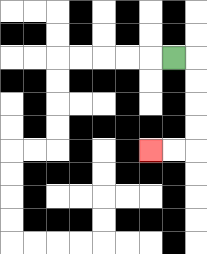{'start': '[7, 2]', 'end': '[6, 6]', 'path_directions': 'R,D,D,D,D,L,L', 'path_coordinates': '[[7, 2], [8, 2], [8, 3], [8, 4], [8, 5], [8, 6], [7, 6], [6, 6]]'}